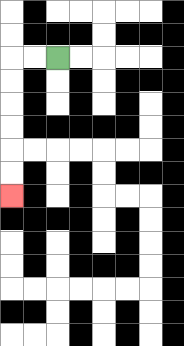{'start': '[2, 2]', 'end': '[0, 8]', 'path_directions': 'L,L,D,D,D,D,D,D', 'path_coordinates': '[[2, 2], [1, 2], [0, 2], [0, 3], [0, 4], [0, 5], [0, 6], [0, 7], [0, 8]]'}